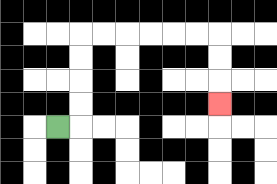{'start': '[2, 5]', 'end': '[9, 4]', 'path_directions': 'R,U,U,U,U,R,R,R,R,R,R,D,D,D', 'path_coordinates': '[[2, 5], [3, 5], [3, 4], [3, 3], [3, 2], [3, 1], [4, 1], [5, 1], [6, 1], [7, 1], [8, 1], [9, 1], [9, 2], [9, 3], [9, 4]]'}